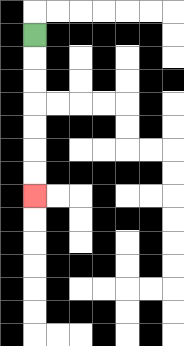{'start': '[1, 1]', 'end': '[1, 8]', 'path_directions': 'D,D,D,D,D,D,D', 'path_coordinates': '[[1, 1], [1, 2], [1, 3], [1, 4], [1, 5], [1, 6], [1, 7], [1, 8]]'}